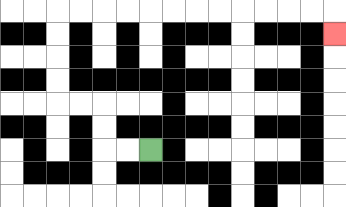{'start': '[6, 6]', 'end': '[14, 1]', 'path_directions': 'L,L,U,U,L,L,U,U,U,U,R,R,R,R,R,R,R,R,R,R,R,R,D', 'path_coordinates': '[[6, 6], [5, 6], [4, 6], [4, 5], [4, 4], [3, 4], [2, 4], [2, 3], [2, 2], [2, 1], [2, 0], [3, 0], [4, 0], [5, 0], [6, 0], [7, 0], [8, 0], [9, 0], [10, 0], [11, 0], [12, 0], [13, 0], [14, 0], [14, 1]]'}